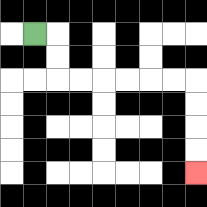{'start': '[1, 1]', 'end': '[8, 7]', 'path_directions': 'R,D,D,R,R,R,R,R,R,D,D,D,D', 'path_coordinates': '[[1, 1], [2, 1], [2, 2], [2, 3], [3, 3], [4, 3], [5, 3], [6, 3], [7, 3], [8, 3], [8, 4], [8, 5], [8, 6], [8, 7]]'}